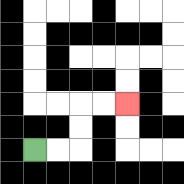{'start': '[1, 6]', 'end': '[5, 4]', 'path_directions': 'R,R,U,U,R,R', 'path_coordinates': '[[1, 6], [2, 6], [3, 6], [3, 5], [3, 4], [4, 4], [5, 4]]'}